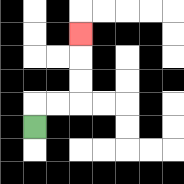{'start': '[1, 5]', 'end': '[3, 1]', 'path_directions': 'U,R,R,U,U,U', 'path_coordinates': '[[1, 5], [1, 4], [2, 4], [3, 4], [3, 3], [3, 2], [3, 1]]'}